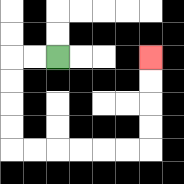{'start': '[2, 2]', 'end': '[6, 2]', 'path_directions': 'L,L,D,D,D,D,R,R,R,R,R,R,U,U,U,U', 'path_coordinates': '[[2, 2], [1, 2], [0, 2], [0, 3], [0, 4], [0, 5], [0, 6], [1, 6], [2, 6], [3, 6], [4, 6], [5, 6], [6, 6], [6, 5], [6, 4], [6, 3], [6, 2]]'}